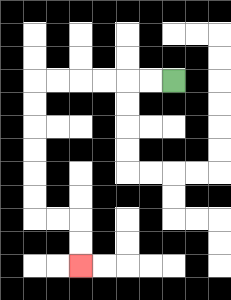{'start': '[7, 3]', 'end': '[3, 11]', 'path_directions': 'L,L,L,L,L,L,D,D,D,D,D,D,R,R,D,D', 'path_coordinates': '[[7, 3], [6, 3], [5, 3], [4, 3], [3, 3], [2, 3], [1, 3], [1, 4], [1, 5], [1, 6], [1, 7], [1, 8], [1, 9], [2, 9], [3, 9], [3, 10], [3, 11]]'}